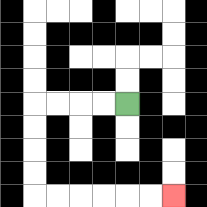{'start': '[5, 4]', 'end': '[7, 8]', 'path_directions': 'L,L,L,L,D,D,D,D,R,R,R,R,R,R', 'path_coordinates': '[[5, 4], [4, 4], [3, 4], [2, 4], [1, 4], [1, 5], [1, 6], [1, 7], [1, 8], [2, 8], [3, 8], [4, 8], [5, 8], [6, 8], [7, 8]]'}